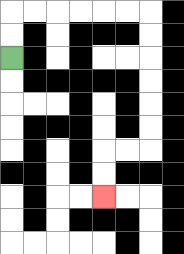{'start': '[0, 2]', 'end': '[4, 8]', 'path_directions': 'U,U,R,R,R,R,R,R,D,D,D,D,D,D,L,L,D,D', 'path_coordinates': '[[0, 2], [0, 1], [0, 0], [1, 0], [2, 0], [3, 0], [4, 0], [5, 0], [6, 0], [6, 1], [6, 2], [6, 3], [6, 4], [6, 5], [6, 6], [5, 6], [4, 6], [4, 7], [4, 8]]'}